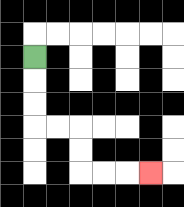{'start': '[1, 2]', 'end': '[6, 7]', 'path_directions': 'D,D,D,R,R,D,D,R,R,R', 'path_coordinates': '[[1, 2], [1, 3], [1, 4], [1, 5], [2, 5], [3, 5], [3, 6], [3, 7], [4, 7], [5, 7], [6, 7]]'}